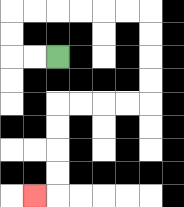{'start': '[2, 2]', 'end': '[1, 8]', 'path_directions': 'L,L,U,U,R,R,R,R,R,R,D,D,D,D,L,L,L,L,D,D,D,D,L', 'path_coordinates': '[[2, 2], [1, 2], [0, 2], [0, 1], [0, 0], [1, 0], [2, 0], [3, 0], [4, 0], [5, 0], [6, 0], [6, 1], [6, 2], [6, 3], [6, 4], [5, 4], [4, 4], [3, 4], [2, 4], [2, 5], [2, 6], [2, 7], [2, 8], [1, 8]]'}